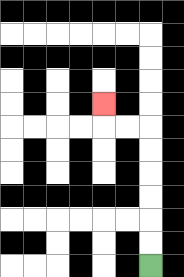{'start': '[6, 11]', 'end': '[4, 4]', 'path_directions': 'U,U,U,U,U,U,L,L,U', 'path_coordinates': '[[6, 11], [6, 10], [6, 9], [6, 8], [6, 7], [6, 6], [6, 5], [5, 5], [4, 5], [4, 4]]'}